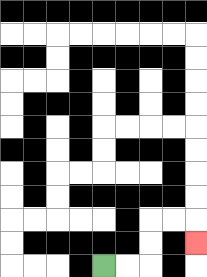{'start': '[4, 11]', 'end': '[8, 10]', 'path_directions': 'R,R,U,U,R,R,D', 'path_coordinates': '[[4, 11], [5, 11], [6, 11], [6, 10], [6, 9], [7, 9], [8, 9], [8, 10]]'}